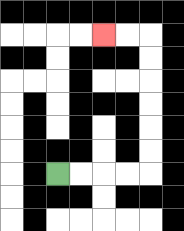{'start': '[2, 7]', 'end': '[4, 1]', 'path_directions': 'R,R,R,R,U,U,U,U,U,U,L,L', 'path_coordinates': '[[2, 7], [3, 7], [4, 7], [5, 7], [6, 7], [6, 6], [6, 5], [6, 4], [6, 3], [6, 2], [6, 1], [5, 1], [4, 1]]'}